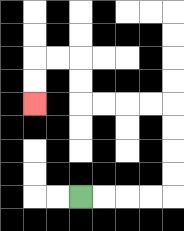{'start': '[3, 8]', 'end': '[1, 4]', 'path_directions': 'R,R,R,R,U,U,U,U,L,L,L,L,U,U,L,L,D,D', 'path_coordinates': '[[3, 8], [4, 8], [5, 8], [6, 8], [7, 8], [7, 7], [7, 6], [7, 5], [7, 4], [6, 4], [5, 4], [4, 4], [3, 4], [3, 3], [3, 2], [2, 2], [1, 2], [1, 3], [1, 4]]'}